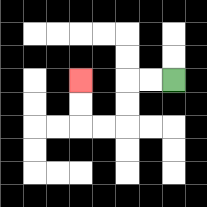{'start': '[7, 3]', 'end': '[3, 3]', 'path_directions': 'L,L,D,D,L,L,U,U', 'path_coordinates': '[[7, 3], [6, 3], [5, 3], [5, 4], [5, 5], [4, 5], [3, 5], [3, 4], [3, 3]]'}